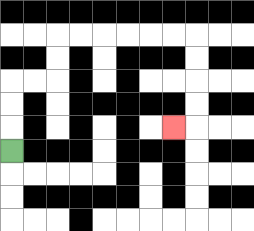{'start': '[0, 6]', 'end': '[7, 5]', 'path_directions': 'U,U,U,R,R,U,U,R,R,R,R,R,R,D,D,D,D,L', 'path_coordinates': '[[0, 6], [0, 5], [0, 4], [0, 3], [1, 3], [2, 3], [2, 2], [2, 1], [3, 1], [4, 1], [5, 1], [6, 1], [7, 1], [8, 1], [8, 2], [8, 3], [8, 4], [8, 5], [7, 5]]'}